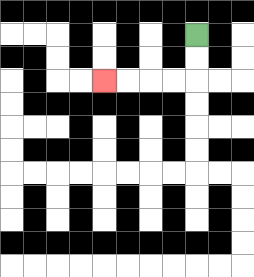{'start': '[8, 1]', 'end': '[4, 3]', 'path_directions': 'D,D,L,L,L,L', 'path_coordinates': '[[8, 1], [8, 2], [8, 3], [7, 3], [6, 3], [5, 3], [4, 3]]'}